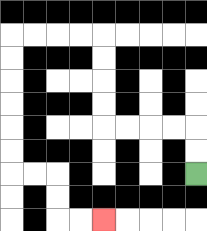{'start': '[8, 7]', 'end': '[4, 9]', 'path_directions': 'U,U,L,L,L,L,U,U,U,U,L,L,L,L,D,D,D,D,D,D,R,R,D,D,R,R', 'path_coordinates': '[[8, 7], [8, 6], [8, 5], [7, 5], [6, 5], [5, 5], [4, 5], [4, 4], [4, 3], [4, 2], [4, 1], [3, 1], [2, 1], [1, 1], [0, 1], [0, 2], [0, 3], [0, 4], [0, 5], [0, 6], [0, 7], [1, 7], [2, 7], [2, 8], [2, 9], [3, 9], [4, 9]]'}